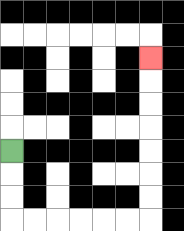{'start': '[0, 6]', 'end': '[6, 2]', 'path_directions': 'D,D,D,R,R,R,R,R,R,U,U,U,U,U,U,U', 'path_coordinates': '[[0, 6], [0, 7], [0, 8], [0, 9], [1, 9], [2, 9], [3, 9], [4, 9], [5, 9], [6, 9], [6, 8], [6, 7], [6, 6], [6, 5], [6, 4], [6, 3], [6, 2]]'}